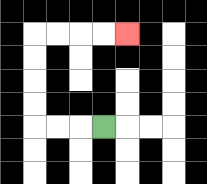{'start': '[4, 5]', 'end': '[5, 1]', 'path_directions': 'L,L,L,U,U,U,U,R,R,R,R', 'path_coordinates': '[[4, 5], [3, 5], [2, 5], [1, 5], [1, 4], [1, 3], [1, 2], [1, 1], [2, 1], [3, 1], [4, 1], [5, 1]]'}